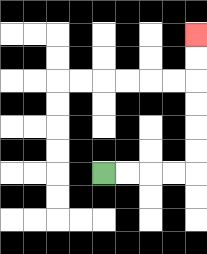{'start': '[4, 7]', 'end': '[8, 1]', 'path_directions': 'R,R,R,R,U,U,U,U,U,U', 'path_coordinates': '[[4, 7], [5, 7], [6, 7], [7, 7], [8, 7], [8, 6], [8, 5], [8, 4], [8, 3], [8, 2], [8, 1]]'}